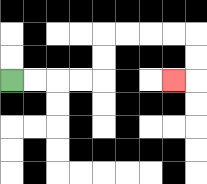{'start': '[0, 3]', 'end': '[7, 3]', 'path_directions': 'R,R,R,R,U,U,R,R,R,R,D,D,L', 'path_coordinates': '[[0, 3], [1, 3], [2, 3], [3, 3], [4, 3], [4, 2], [4, 1], [5, 1], [6, 1], [7, 1], [8, 1], [8, 2], [8, 3], [7, 3]]'}